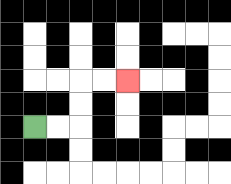{'start': '[1, 5]', 'end': '[5, 3]', 'path_directions': 'R,R,U,U,R,R', 'path_coordinates': '[[1, 5], [2, 5], [3, 5], [3, 4], [3, 3], [4, 3], [5, 3]]'}